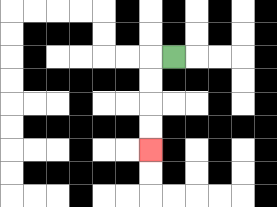{'start': '[7, 2]', 'end': '[6, 6]', 'path_directions': 'L,D,D,D,D', 'path_coordinates': '[[7, 2], [6, 2], [6, 3], [6, 4], [6, 5], [6, 6]]'}